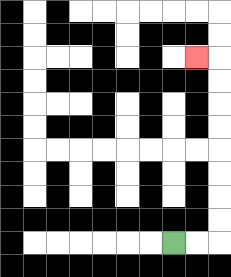{'start': '[7, 10]', 'end': '[8, 2]', 'path_directions': 'R,R,U,U,U,U,U,U,U,U,L', 'path_coordinates': '[[7, 10], [8, 10], [9, 10], [9, 9], [9, 8], [9, 7], [9, 6], [9, 5], [9, 4], [9, 3], [9, 2], [8, 2]]'}